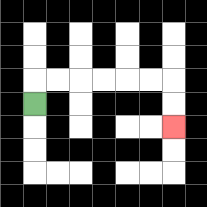{'start': '[1, 4]', 'end': '[7, 5]', 'path_directions': 'U,R,R,R,R,R,R,D,D', 'path_coordinates': '[[1, 4], [1, 3], [2, 3], [3, 3], [4, 3], [5, 3], [6, 3], [7, 3], [7, 4], [7, 5]]'}